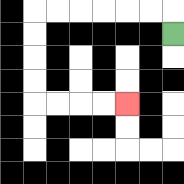{'start': '[7, 1]', 'end': '[5, 4]', 'path_directions': 'U,L,L,L,L,L,L,D,D,D,D,R,R,R,R', 'path_coordinates': '[[7, 1], [7, 0], [6, 0], [5, 0], [4, 0], [3, 0], [2, 0], [1, 0], [1, 1], [1, 2], [1, 3], [1, 4], [2, 4], [3, 4], [4, 4], [5, 4]]'}